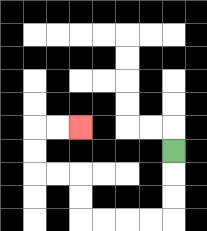{'start': '[7, 6]', 'end': '[3, 5]', 'path_directions': 'D,D,D,L,L,L,L,U,U,L,L,U,U,R,R', 'path_coordinates': '[[7, 6], [7, 7], [7, 8], [7, 9], [6, 9], [5, 9], [4, 9], [3, 9], [3, 8], [3, 7], [2, 7], [1, 7], [1, 6], [1, 5], [2, 5], [3, 5]]'}